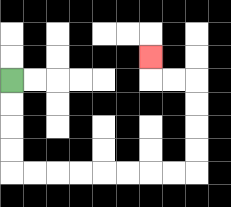{'start': '[0, 3]', 'end': '[6, 2]', 'path_directions': 'D,D,D,D,R,R,R,R,R,R,R,R,U,U,U,U,L,L,U', 'path_coordinates': '[[0, 3], [0, 4], [0, 5], [0, 6], [0, 7], [1, 7], [2, 7], [3, 7], [4, 7], [5, 7], [6, 7], [7, 7], [8, 7], [8, 6], [8, 5], [8, 4], [8, 3], [7, 3], [6, 3], [6, 2]]'}